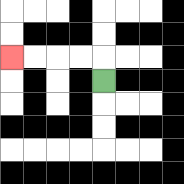{'start': '[4, 3]', 'end': '[0, 2]', 'path_directions': 'U,L,L,L,L', 'path_coordinates': '[[4, 3], [4, 2], [3, 2], [2, 2], [1, 2], [0, 2]]'}